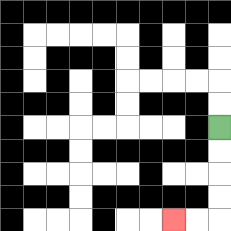{'start': '[9, 5]', 'end': '[7, 9]', 'path_directions': 'D,D,D,D,L,L', 'path_coordinates': '[[9, 5], [9, 6], [9, 7], [9, 8], [9, 9], [8, 9], [7, 9]]'}